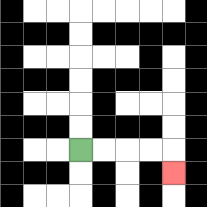{'start': '[3, 6]', 'end': '[7, 7]', 'path_directions': 'R,R,R,R,D', 'path_coordinates': '[[3, 6], [4, 6], [5, 6], [6, 6], [7, 6], [7, 7]]'}